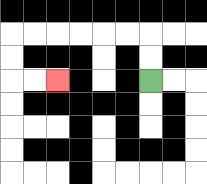{'start': '[6, 3]', 'end': '[2, 3]', 'path_directions': 'U,U,L,L,L,L,L,L,D,D,R,R', 'path_coordinates': '[[6, 3], [6, 2], [6, 1], [5, 1], [4, 1], [3, 1], [2, 1], [1, 1], [0, 1], [0, 2], [0, 3], [1, 3], [2, 3]]'}